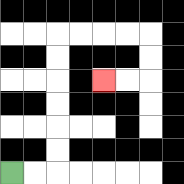{'start': '[0, 7]', 'end': '[4, 3]', 'path_directions': 'R,R,U,U,U,U,U,U,R,R,R,R,D,D,L,L', 'path_coordinates': '[[0, 7], [1, 7], [2, 7], [2, 6], [2, 5], [2, 4], [2, 3], [2, 2], [2, 1], [3, 1], [4, 1], [5, 1], [6, 1], [6, 2], [6, 3], [5, 3], [4, 3]]'}